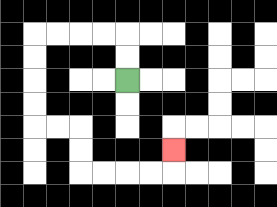{'start': '[5, 3]', 'end': '[7, 6]', 'path_directions': 'U,U,L,L,L,L,D,D,D,D,R,R,D,D,R,R,R,R,U', 'path_coordinates': '[[5, 3], [5, 2], [5, 1], [4, 1], [3, 1], [2, 1], [1, 1], [1, 2], [1, 3], [1, 4], [1, 5], [2, 5], [3, 5], [3, 6], [3, 7], [4, 7], [5, 7], [6, 7], [7, 7], [7, 6]]'}